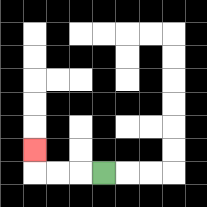{'start': '[4, 7]', 'end': '[1, 6]', 'path_directions': 'L,L,L,U', 'path_coordinates': '[[4, 7], [3, 7], [2, 7], [1, 7], [1, 6]]'}